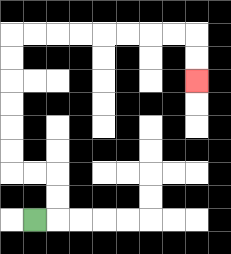{'start': '[1, 9]', 'end': '[8, 3]', 'path_directions': 'R,U,U,L,L,U,U,U,U,U,U,R,R,R,R,R,R,R,R,D,D', 'path_coordinates': '[[1, 9], [2, 9], [2, 8], [2, 7], [1, 7], [0, 7], [0, 6], [0, 5], [0, 4], [0, 3], [0, 2], [0, 1], [1, 1], [2, 1], [3, 1], [4, 1], [5, 1], [6, 1], [7, 1], [8, 1], [8, 2], [8, 3]]'}